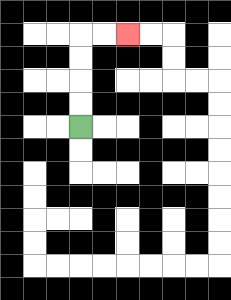{'start': '[3, 5]', 'end': '[5, 1]', 'path_directions': 'U,U,U,U,R,R', 'path_coordinates': '[[3, 5], [3, 4], [3, 3], [3, 2], [3, 1], [4, 1], [5, 1]]'}